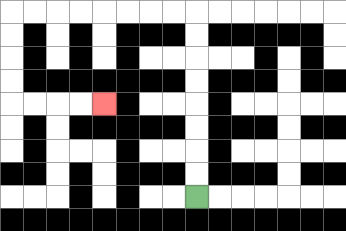{'start': '[8, 8]', 'end': '[4, 4]', 'path_directions': 'U,U,U,U,U,U,U,U,L,L,L,L,L,L,L,L,D,D,D,D,R,R,R,R', 'path_coordinates': '[[8, 8], [8, 7], [8, 6], [8, 5], [8, 4], [8, 3], [8, 2], [8, 1], [8, 0], [7, 0], [6, 0], [5, 0], [4, 0], [3, 0], [2, 0], [1, 0], [0, 0], [0, 1], [0, 2], [0, 3], [0, 4], [1, 4], [2, 4], [3, 4], [4, 4]]'}